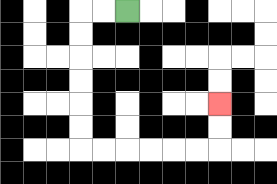{'start': '[5, 0]', 'end': '[9, 4]', 'path_directions': 'L,L,D,D,D,D,D,D,R,R,R,R,R,R,U,U', 'path_coordinates': '[[5, 0], [4, 0], [3, 0], [3, 1], [3, 2], [3, 3], [3, 4], [3, 5], [3, 6], [4, 6], [5, 6], [6, 6], [7, 6], [8, 6], [9, 6], [9, 5], [9, 4]]'}